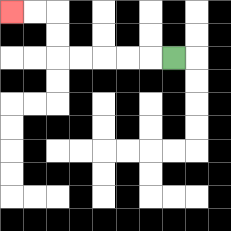{'start': '[7, 2]', 'end': '[0, 0]', 'path_directions': 'L,L,L,L,L,U,U,L,L', 'path_coordinates': '[[7, 2], [6, 2], [5, 2], [4, 2], [3, 2], [2, 2], [2, 1], [2, 0], [1, 0], [0, 0]]'}